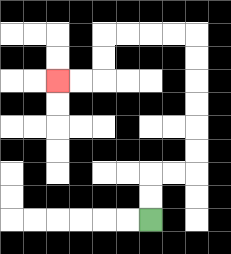{'start': '[6, 9]', 'end': '[2, 3]', 'path_directions': 'U,U,R,R,U,U,U,U,U,U,L,L,L,L,D,D,L,L', 'path_coordinates': '[[6, 9], [6, 8], [6, 7], [7, 7], [8, 7], [8, 6], [8, 5], [8, 4], [8, 3], [8, 2], [8, 1], [7, 1], [6, 1], [5, 1], [4, 1], [4, 2], [4, 3], [3, 3], [2, 3]]'}